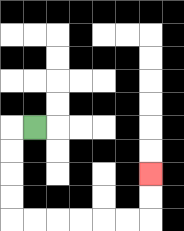{'start': '[1, 5]', 'end': '[6, 7]', 'path_directions': 'L,D,D,D,D,R,R,R,R,R,R,U,U', 'path_coordinates': '[[1, 5], [0, 5], [0, 6], [0, 7], [0, 8], [0, 9], [1, 9], [2, 9], [3, 9], [4, 9], [5, 9], [6, 9], [6, 8], [6, 7]]'}